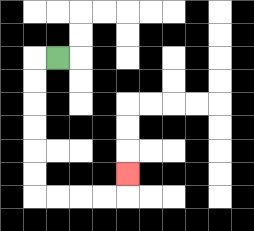{'start': '[2, 2]', 'end': '[5, 7]', 'path_directions': 'L,D,D,D,D,D,D,R,R,R,R,U', 'path_coordinates': '[[2, 2], [1, 2], [1, 3], [1, 4], [1, 5], [1, 6], [1, 7], [1, 8], [2, 8], [3, 8], [4, 8], [5, 8], [5, 7]]'}